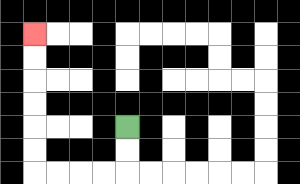{'start': '[5, 5]', 'end': '[1, 1]', 'path_directions': 'D,D,L,L,L,L,U,U,U,U,U,U', 'path_coordinates': '[[5, 5], [5, 6], [5, 7], [4, 7], [3, 7], [2, 7], [1, 7], [1, 6], [1, 5], [1, 4], [1, 3], [1, 2], [1, 1]]'}